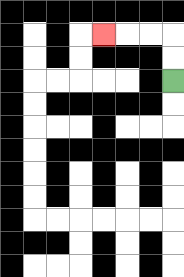{'start': '[7, 3]', 'end': '[4, 1]', 'path_directions': 'U,U,L,L,L', 'path_coordinates': '[[7, 3], [7, 2], [7, 1], [6, 1], [5, 1], [4, 1]]'}